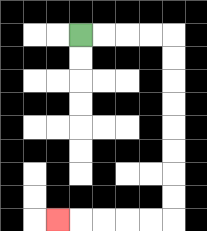{'start': '[3, 1]', 'end': '[2, 9]', 'path_directions': 'R,R,R,R,D,D,D,D,D,D,D,D,L,L,L,L,L', 'path_coordinates': '[[3, 1], [4, 1], [5, 1], [6, 1], [7, 1], [7, 2], [7, 3], [7, 4], [7, 5], [7, 6], [7, 7], [7, 8], [7, 9], [6, 9], [5, 9], [4, 9], [3, 9], [2, 9]]'}